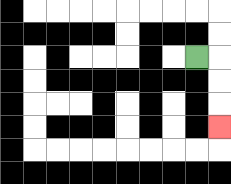{'start': '[8, 2]', 'end': '[9, 5]', 'path_directions': 'R,D,D,D', 'path_coordinates': '[[8, 2], [9, 2], [9, 3], [9, 4], [9, 5]]'}